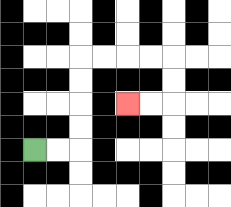{'start': '[1, 6]', 'end': '[5, 4]', 'path_directions': 'R,R,U,U,U,U,R,R,R,R,D,D,L,L', 'path_coordinates': '[[1, 6], [2, 6], [3, 6], [3, 5], [3, 4], [3, 3], [3, 2], [4, 2], [5, 2], [6, 2], [7, 2], [7, 3], [7, 4], [6, 4], [5, 4]]'}